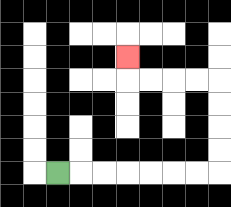{'start': '[2, 7]', 'end': '[5, 2]', 'path_directions': 'R,R,R,R,R,R,R,U,U,U,U,L,L,L,L,U', 'path_coordinates': '[[2, 7], [3, 7], [4, 7], [5, 7], [6, 7], [7, 7], [8, 7], [9, 7], [9, 6], [9, 5], [9, 4], [9, 3], [8, 3], [7, 3], [6, 3], [5, 3], [5, 2]]'}